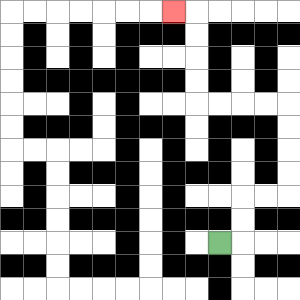{'start': '[9, 10]', 'end': '[7, 0]', 'path_directions': 'R,U,U,R,R,U,U,U,U,L,L,L,L,U,U,U,U,L', 'path_coordinates': '[[9, 10], [10, 10], [10, 9], [10, 8], [11, 8], [12, 8], [12, 7], [12, 6], [12, 5], [12, 4], [11, 4], [10, 4], [9, 4], [8, 4], [8, 3], [8, 2], [8, 1], [8, 0], [7, 0]]'}